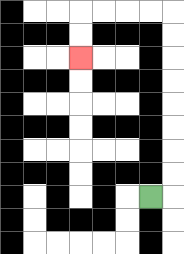{'start': '[6, 8]', 'end': '[3, 2]', 'path_directions': 'R,U,U,U,U,U,U,U,U,L,L,L,L,D,D', 'path_coordinates': '[[6, 8], [7, 8], [7, 7], [7, 6], [7, 5], [7, 4], [7, 3], [7, 2], [7, 1], [7, 0], [6, 0], [5, 0], [4, 0], [3, 0], [3, 1], [3, 2]]'}